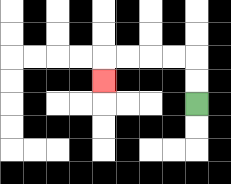{'start': '[8, 4]', 'end': '[4, 3]', 'path_directions': 'U,U,L,L,L,L,D', 'path_coordinates': '[[8, 4], [8, 3], [8, 2], [7, 2], [6, 2], [5, 2], [4, 2], [4, 3]]'}